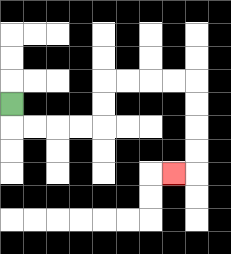{'start': '[0, 4]', 'end': '[7, 7]', 'path_directions': 'D,R,R,R,R,U,U,R,R,R,R,D,D,D,D,L', 'path_coordinates': '[[0, 4], [0, 5], [1, 5], [2, 5], [3, 5], [4, 5], [4, 4], [4, 3], [5, 3], [6, 3], [7, 3], [8, 3], [8, 4], [8, 5], [8, 6], [8, 7], [7, 7]]'}